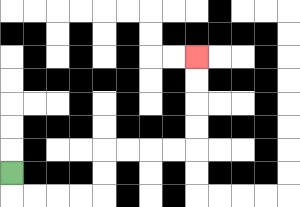{'start': '[0, 7]', 'end': '[8, 2]', 'path_directions': 'D,R,R,R,R,U,U,R,R,R,R,U,U,U,U', 'path_coordinates': '[[0, 7], [0, 8], [1, 8], [2, 8], [3, 8], [4, 8], [4, 7], [4, 6], [5, 6], [6, 6], [7, 6], [8, 6], [8, 5], [8, 4], [8, 3], [8, 2]]'}